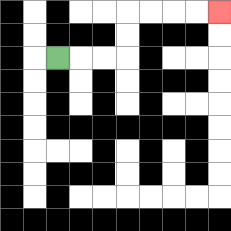{'start': '[2, 2]', 'end': '[9, 0]', 'path_directions': 'R,R,R,U,U,R,R,R,R', 'path_coordinates': '[[2, 2], [3, 2], [4, 2], [5, 2], [5, 1], [5, 0], [6, 0], [7, 0], [8, 0], [9, 0]]'}